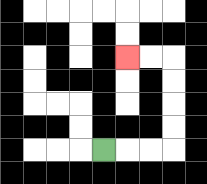{'start': '[4, 6]', 'end': '[5, 2]', 'path_directions': 'R,R,R,U,U,U,U,L,L', 'path_coordinates': '[[4, 6], [5, 6], [6, 6], [7, 6], [7, 5], [7, 4], [7, 3], [7, 2], [6, 2], [5, 2]]'}